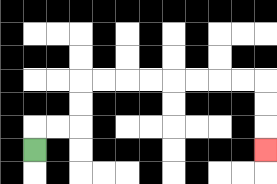{'start': '[1, 6]', 'end': '[11, 6]', 'path_directions': 'U,R,R,U,U,R,R,R,R,R,R,R,R,D,D,D', 'path_coordinates': '[[1, 6], [1, 5], [2, 5], [3, 5], [3, 4], [3, 3], [4, 3], [5, 3], [6, 3], [7, 3], [8, 3], [9, 3], [10, 3], [11, 3], [11, 4], [11, 5], [11, 6]]'}